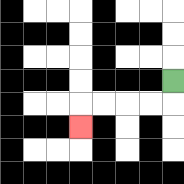{'start': '[7, 3]', 'end': '[3, 5]', 'path_directions': 'D,L,L,L,L,D', 'path_coordinates': '[[7, 3], [7, 4], [6, 4], [5, 4], [4, 4], [3, 4], [3, 5]]'}